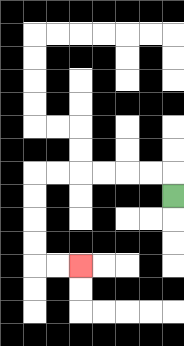{'start': '[7, 8]', 'end': '[3, 11]', 'path_directions': 'U,L,L,L,L,L,L,D,D,D,D,R,R', 'path_coordinates': '[[7, 8], [7, 7], [6, 7], [5, 7], [4, 7], [3, 7], [2, 7], [1, 7], [1, 8], [1, 9], [1, 10], [1, 11], [2, 11], [3, 11]]'}